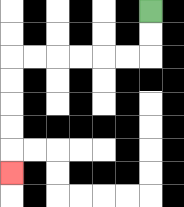{'start': '[6, 0]', 'end': '[0, 7]', 'path_directions': 'D,D,L,L,L,L,L,L,D,D,D,D,D', 'path_coordinates': '[[6, 0], [6, 1], [6, 2], [5, 2], [4, 2], [3, 2], [2, 2], [1, 2], [0, 2], [0, 3], [0, 4], [0, 5], [0, 6], [0, 7]]'}